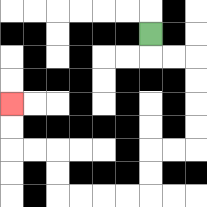{'start': '[6, 1]', 'end': '[0, 4]', 'path_directions': 'D,R,R,D,D,D,D,L,L,D,D,L,L,L,L,U,U,L,L,U,U', 'path_coordinates': '[[6, 1], [6, 2], [7, 2], [8, 2], [8, 3], [8, 4], [8, 5], [8, 6], [7, 6], [6, 6], [6, 7], [6, 8], [5, 8], [4, 8], [3, 8], [2, 8], [2, 7], [2, 6], [1, 6], [0, 6], [0, 5], [0, 4]]'}